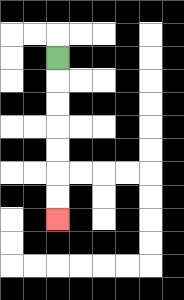{'start': '[2, 2]', 'end': '[2, 9]', 'path_directions': 'D,D,D,D,D,D,D', 'path_coordinates': '[[2, 2], [2, 3], [2, 4], [2, 5], [2, 6], [2, 7], [2, 8], [2, 9]]'}